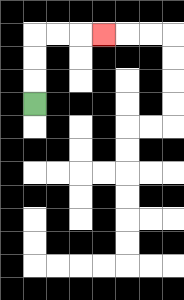{'start': '[1, 4]', 'end': '[4, 1]', 'path_directions': 'U,U,U,R,R,R', 'path_coordinates': '[[1, 4], [1, 3], [1, 2], [1, 1], [2, 1], [3, 1], [4, 1]]'}